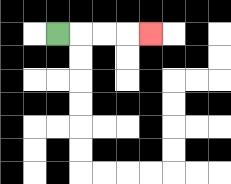{'start': '[2, 1]', 'end': '[6, 1]', 'path_directions': 'R,R,R,R', 'path_coordinates': '[[2, 1], [3, 1], [4, 1], [5, 1], [6, 1]]'}